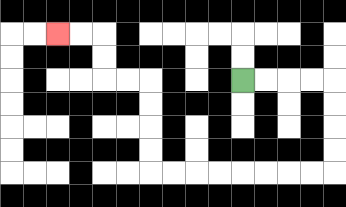{'start': '[10, 3]', 'end': '[2, 1]', 'path_directions': 'R,R,R,R,D,D,D,D,L,L,L,L,L,L,L,L,U,U,U,U,L,L,U,U,L,L', 'path_coordinates': '[[10, 3], [11, 3], [12, 3], [13, 3], [14, 3], [14, 4], [14, 5], [14, 6], [14, 7], [13, 7], [12, 7], [11, 7], [10, 7], [9, 7], [8, 7], [7, 7], [6, 7], [6, 6], [6, 5], [6, 4], [6, 3], [5, 3], [4, 3], [4, 2], [4, 1], [3, 1], [2, 1]]'}